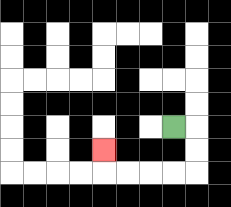{'start': '[7, 5]', 'end': '[4, 6]', 'path_directions': 'R,D,D,L,L,L,L,U', 'path_coordinates': '[[7, 5], [8, 5], [8, 6], [8, 7], [7, 7], [6, 7], [5, 7], [4, 7], [4, 6]]'}